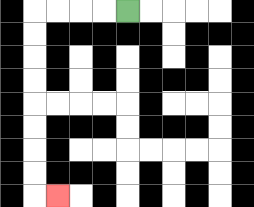{'start': '[5, 0]', 'end': '[2, 8]', 'path_directions': 'L,L,L,L,D,D,D,D,D,D,D,D,R', 'path_coordinates': '[[5, 0], [4, 0], [3, 0], [2, 0], [1, 0], [1, 1], [1, 2], [1, 3], [1, 4], [1, 5], [1, 6], [1, 7], [1, 8], [2, 8]]'}